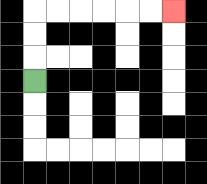{'start': '[1, 3]', 'end': '[7, 0]', 'path_directions': 'U,U,U,R,R,R,R,R,R', 'path_coordinates': '[[1, 3], [1, 2], [1, 1], [1, 0], [2, 0], [3, 0], [4, 0], [5, 0], [6, 0], [7, 0]]'}